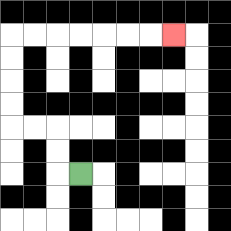{'start': '[3, 7]', 'end': '[7, 1]', 'path_directions': 'L,U,U,L,L,U,U,U,U,R,R,R,R,R,R,R', 'path_coordinates': '[[3, 7], [2, 7], [2, 6], [2, 5], [1, 5], [0, 5], [0, 4], [0, 3], [0, 2], [0, 1], [1, 1], [2, 1], [3, 1], [4, 1], [5, 1], [6, 1], [7, 1]]'}